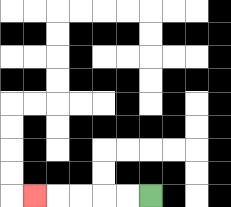{'start': '[6, 8]', 'end': '[1, 8]', 'path_directions': 'L,L,L,L,L', 'path_coordinates': '[[6, 8], [5, 8], [4, 8], [3, 8], [2, 8], [1, 8]]'}